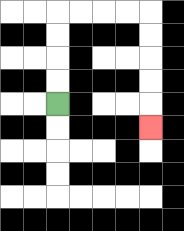{'start': '[2, 4]', 'end': '[6, 5]', 'path_directions': 'U,U,U,U,R,R,R,R,D,D,D,D,D', 'path_coordinates': '[[2, 4], [2, 3], [2, 2], [2, 1], [2, 0], [3, 0], [4, 0], [5, 0], [6, 0], [6, 1], [6, 2], [6, 3], [6, 4], [6, 5]]'}